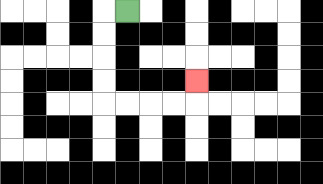{'start': '[5, 0]', 'end': '[8, 3]', 'path_directions': 'L,D,D,D,D,R,R,R,R,U', 'path_coordinates': '[[5, 0], [4, 0], [4, 1], [4, 2], [4, 3], [4, 4], [5, 4], [6, 4], [7, 4], [8, 4], [8, 3]]'}